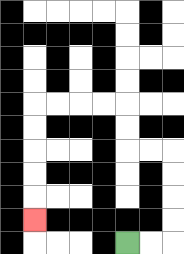{'start': '[5, 10]', 'end': '[1, 9]', 'path_directions': 'R,R,U,U,U,U,L,L,U,U,L,L,L,L,D,D,D,D,D', 'path_coordinates': '[[5, 10], [6, 10], [7, 10], [7, 9], [7, 8], [7, 7], [7, 6], [6, 6], [5, 6], [5, 5], [5, 4], [4, 4], [3, 4], [2, 4], [1, 4], [1, 5], [1, 6], [1, 7], [1, 8], [1, 9]]'}